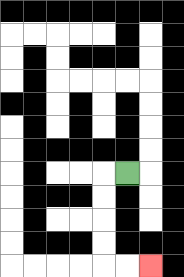{'start': '[5, 7]', 'end': '[6, 11]', 'path_directions': 'L,D,D,D,D,R,R', 'path_coordinates': '[[5, 7], [4, 7], [4, 8], [4, 9], [4, 10], [4, 11], [5, 11], [6, 11]]'}